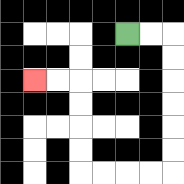{'start': '[5, 1]', 'end': '[1, 3]', 'path_directions': 'R,R,D,D,D,D,D,D,L,L,L,L,U,U,U,U,L,L', 'path_coordinates': '[[5, 1], [6, 1], [7, 1], [7, 2], [7, 3], [7, 4], [7, 5], [7, 6], [7, 7], [6, 7], [5, 7], [4, 7], [3, 7], [3, 6], [3, 5], [3, 4], [3, 3], [2, 3], [1, 3]]'}